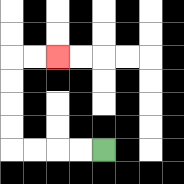{'start': '[4, 6]', 'end': '[2, 2]', 'path_directions': 'L,L,L,L,U,U,U,U,R,R', 'path_coordinates': '[[4, 6], [3, 6], [2, 6], [1, 6], [0, 6], [0, 5], [0, 4], [0, 3], [0, 2], [1, 2], [2, 2]]'}